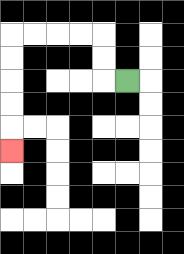{'start': '[5, 3]', 'end': '[0, 6]', 'path_directions': 'L,U,U,L,L,L,L,D,D,D,D,D', 'path_coordinates': '[[5, 3], [4, 3], [4, 2], [4, 1], [3, 1], [2, 1], [1, 1], [0, 1], [0, 2], [0, 3], [0, 4], [0, 5], [0, 6]]'}